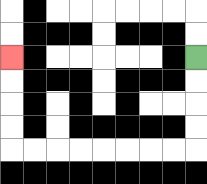{'start': '[8, 2]', 'end': '[0, 2]', 'path_directions': 'D,D,D,D,L,L,L,L,L,L,L,L,U,U,U,U', 'path_coordinates': '[[8, 2], [8, 3], [8, 4], [8, 5], [8, 6], [7, 6], [6, 6], [5, 6], [4, 6], [3, 6], [2, 6], [1, 6], [0, 6], [0, 5], [0, 4], [0, 3], [0, 2]]'}